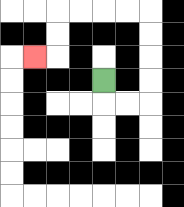{'start': '[4, 3]', 'end': '[1, 2]', 'path_directions': 'D,R,R,U,U,U,U,L,L,L,L,D,D,L', 'path_coordinates': '[[4, 3], [4, 4], [5, 4], [6, 4], [6, 3], [6, 2], [6, 1], [6, 0], [5, 0], [4, 0], [3, 0], [2, 0], [2, 1], [2, 2], [1, 2]]'}